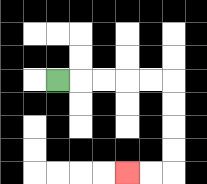{'start': '[2, 3]', 'end': '[5, 7]', 'path_directions': 'R,R,R,R,R,D,D,D,D,L,L', 'path_coordinates': '[[2, 3], [3, 3], [4, 3], [5, 3], [6, 3], [7, 3], [7, 4], [7, 5], [7, 6], [7, 7], [6, 7], [5, 7]]'}